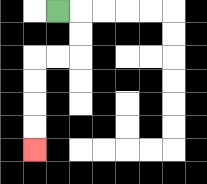{'start': '[2, 0]', 'end': '[1, 6]', 'path_directions': 'R,D,D,L,L,D,D,D,D', 'path_coordinates': '[[2, 0], [3, 0], [3, 1], [3, 2], [2, 2], [1, 2], [1, 3], [1, 4], [1, 5], [1, 6]]'}